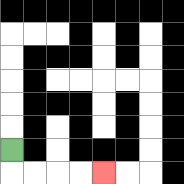{'start': '[0, 6]', 'end': '[4, 7]', 'path_directions': 'D,R,R,R,R', 'path_coordinates': '[[0, 6], [0, 7], [1, 7], [2, 7], [3, 7], [4, 7]]'}